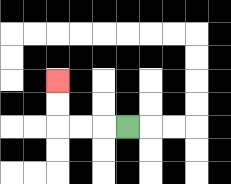{'start': '[5, 5]', 'end': '[2, 3]', 'path_directions': 'L,L,L,U,U', 'path_coordinates': '[[5, 5], [4, 5], [3, 5], [2, 5], [2, 4], [2, 3]]'}